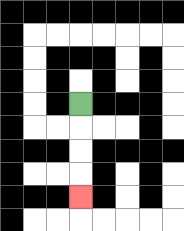{'start': '[3, 4]', 'end': '[3, 8]', 'path_directions': 'D,D,D,D', 'path_coordinates': '[[3, 4], [3, 5], [3, 6], [3, 7], [3, 8]]'}